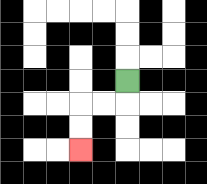{'start': '[5, 3]', 'end': '[3, 6]', 'path_directions': 'D,L,L,D,D', 'path_coordinates': '[[5, 3], [5, 4], [4, 4], [3, 4], [3, 5], [3, 6]]'}